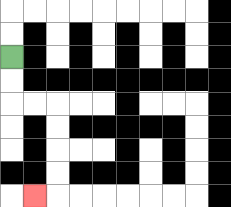{'start': '[0, 2]', 'end': '[1, 8]', 'path_directions': 'D,D,R,R,D,D,D,D,L', 'path_coordinates': '[[0, 2], [0, 3], [0, 4], [1, 4], [2, 4], [2, 5], [2, 6], [2, 7], [2, 8], [1, 8]]'}